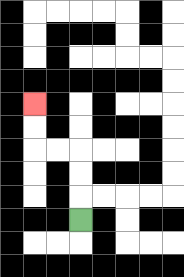{'start': '[3, 9]', 'end': '[1, 4]', 'path_directions': 'U,U,U,L,L,U,U', 'path_coordinates': '[[3, 9], [3, 8], [3, 7], [3, 6], [2, 6], [1, 6], [1, 5], [1, 4]]'}